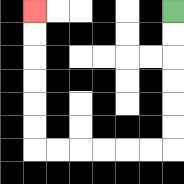{'start': '[7, 0]', 'end': '[1, 0]', 'path_directions': 'D,D,D,D,D,D,L,L,L,L,L,L,U,U,U,U,U,U', 'path_coordinates': '[[7, 0], [7, 1], [7, 2], [7, 3], [7, 4], [7, 5], [7, 6], [6, 6], [5, 6], [4, 6], [3, 6], [2, 6], [1, 6], [1, 5], [1, 4], [1, 3], [1, 2], [1, 1], [1, 0]]'}